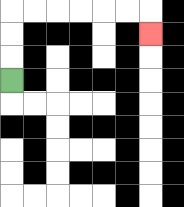{'start': '[0, 3]', 'end': '[6, 1]', 'path_directions': 'U,U,U,R,R,R,R,R,R,D', 'path_coordinates': '[[0, 3], [0, 2], [0, 1], [0, 0], [1, 0], [2, 0], [3, 0], [4, 0], [5, 0], [6, 0], [6, 1]]'}